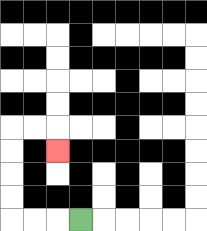{'start': '[3, 9]', 'end': '[2, 6]', 'path_directions': 'L,L,L,U,U,U,U,R,R,D', 'path_coordinates': '[[3, 9], [2, 9], [1, 9], [0, 9], [0, 8], [0, 7], [0, 6], [0, 5], [1, 5], [2, 5], [2, 6]]'}